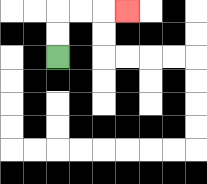{'start': '[2, 2]', 'end': '[5, 0]', 'path_directions': 'U,U,R,R,R', 'path_coordinates': '[[2, 2], [2, 1], [2, 0], [3, 0], [4, 0], [5, 0]]'}